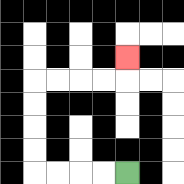{'start': '[5, 7]', 'end': '[5, 2]', 'path_directions': 'L,L,L,L,U,U,U,U,R,R,R,R,U', 'path_coordinates': '[[5, 7], [4, 7], [3, 7], [2, 7], [1, 7], [1, 6], [1, 5], [1, 4], [1, 3], [2, 3], [3, 3], [4, 3], [5, 3], [5, 2]]'}